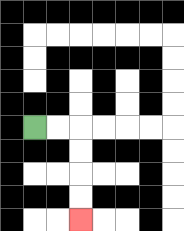{'start': '[1, 5]', 'end': '[3, 9]', 'path_directions': 'R,R,D,D,D,D', 'path_coordinates': '[[1, 5], [2, 5], [3, 5], [3, 6], [3, 7], [3, 8], [3, 9]]'}